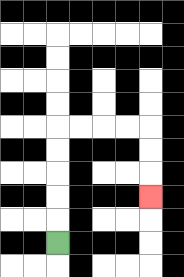{'start': '[2, 10]', 'end': '[6, 8]', 'path_directions': 'U,U,U,U,U,R,R,R,R,D,D,D', 'path_coordinates': '[[2, 10], [2, 9], [2, 8], [2, 7], [2, 6], [2, 5], [3, 5], [4, 5], [5, 5], [6, 5], [6, 6], [6, 7], [6, 8]]'}